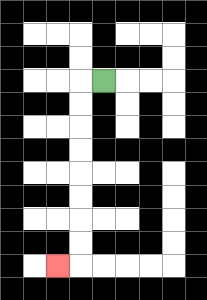{'start': '[4, 3]', 'end': '[2, 11]', 'path_directions': 'L,D,D,D,D,D,D,D,D,L', 'path_coordinates': '[[4, 3], [3, 3], [3, 4], [3, 5], [3, 6], [3, 7], [3, 8], [3, 9], [3, 10], [3, 11], [2, 11]]'}